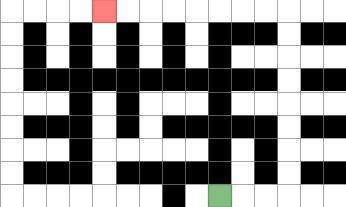{'start': '[9, 8]', 'end': '[4, 0]', 'path_directions': 'R,R,R,U,U,U,U,U,U,U,U,L,L,L,L,L,L,L,L', 'path_coordinates': '[[9, 8], [10, 8], [11, 8], [12, 8], [12, 7], [12, 6], [12, 5], [12, 4], [12, 3], [12, 2], [12, 1], [12, 0], [11, 0], [10, 0], [9, 0], [8, 0], [7, 0], [6, 0], [5, 0], [4, 0]]'}